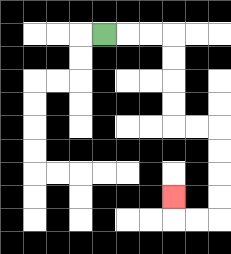{'start': '[4, 1]', 'end': '[7, 8]', 'path_directions': 'R,R,R,D,D,D,D,R,R,D,D,D,D,L,L,U', 'path_coordinates': '[[4, 1], [5, 1], [6, 1], [7, 1], [7, 2], [7, 3], [7, 4], [7, 5], [8, 5], [9, 5], [9, 6], [9, 7], [9, 8], [9, 9], [8, 9], [7, 9], [7, 8]]'}